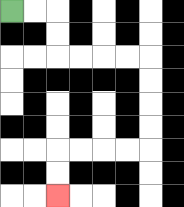{'start': '[0, 0]', 'end': '[2, 8]', 'path_directions': 'R,R,D,D,R,R,R,R,D,D,D,D,L,L,L,L,D,D', 'path_coordinates': '[[0, 0], [1, 0], [2, 0], [2, 1], [2, 2], [3, 2], [4, 2], [5, 2], [6, 2], [6, 3], [6, 4], [6, 5], [6, 6], [5, 6], [4, 6], [3, 6], [2, 6], [2, 7], [2, 8]]'}